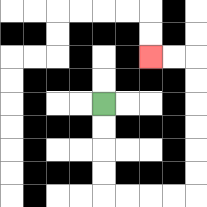{'start': '[4, 4]', 'end': '[6, 2]', 'path_directions': 'D,D,D,D,R,R,R,R,U,U,U,U,U,U,L,L', 'path_coordinates': '[[4, 4], [4, 5], [4, 6], [4, 7], [4, 8], [5, 8], [6, 8], [7, 8], [8, 8], [8, 7], [8, 6], [8, 5], [8, 4], [8, 3], [8, 2], [7, 2], [6, 2]]'}